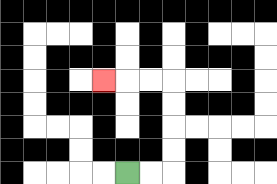{'start': '[5, 7]', 'end': '[4, 3]', 'path_directions': 'R,R,U,U,U,U,L,L,L', 'path_coordinates': '[[5, 7], [6, 7], [7, 7], [7, 6], [7, 5], [7, 4], [7, 3], [6, 3], [5, 3], [4, 3]]'}